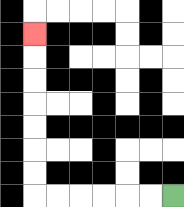{'start': '[7, 8]', 'end': '[1, 1]', 'path_directions': 'L,L,L,L,L,L,U,U,U,U,U,U,U', 'path_coordinates': '[[7, 8], [6, 8], [5, 8], [4, 8], [3, 8], [2, 8], [1, 8], [1, 7], [1, 6], [1, 5], [1, 4], [1, 3], [1, 2], [1, 1]]'}